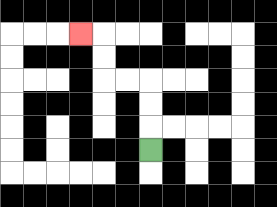{'start': '[6, 6]', 'end': '[3, 1]', 'path_directions': 'U,U,U,L,L,U,U,L', 'path_coordinates': '[[6, 6], [6, 5], [6, 4], [6, 3], [5, 3], [4, 3], [4, 2], [4, 1], [3, 1]]'}